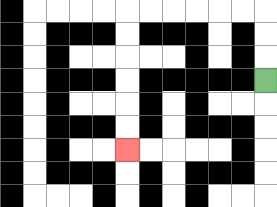{'start': '[11, 3]', 'end': '[5, 6]', 'path_directions': 'U,U,U,L,L,L,L,L,L,D,D,D,D,D,D', 'path_coordinates': '[[11, 3], [11, 2], [11, 1], [11, 0], [10, 0], [9, 0], [8, 0], [7, 0], [6, 0], [5, 0], [5, 1], [5, 2], [5, 3], [5, 4], [5, 5], [5, 6]]'}